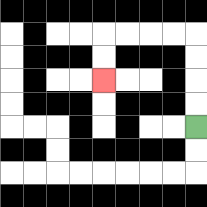{'start': '[8, 5]', 'end': '[4, 3]', 'path_directions': 'U,U,U,U,L,L,L,L,D,D', 'path_coordinates': '[[8, 5], [8, 4], [8, 3], [8, 2], [8, 1], [7, 1], [6, 1], [5, 1], [4, 1], [4, 2], [4, 3]]'}